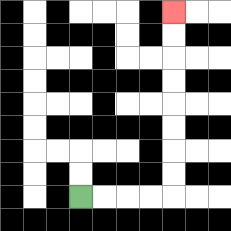{'start': '[3, 8]', 'end': '[7, 0]', 'path_directions': 'R,R,R,R,U,U,U,U,U,U,U,U', 'path_coordinates': '[[3, 8], [4, 8], [5, 8], [6, 8], [7, 8], [7, 7], [7, 6], [7, 5], [7, 4], [7, 3], [7, 2], [7, 1], [7, 0]]'}